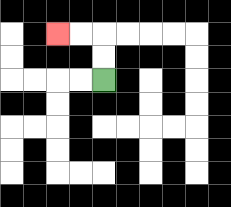{'start': '[4, 3]', 'end': '[2, 1]', 'path_directions': 'U,U,L,L', 'path_coordinates': '[[4, 3], [4, 2], [4, 1], [3, 1], [2, 1]]'}